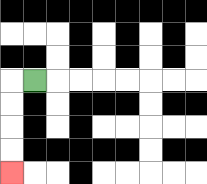{'start': '[1, 3]', 'end': '[0, 7]', 'path_directions': 'L,D,D,D,D', 'path_coordinates': '[[1, 3], [0, 3], [0, 4], [0, 5], [0, 6], [0, 7]]'}